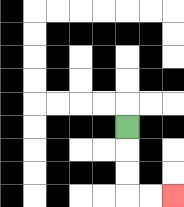{'start': '[5, 5]', 'end': '[7, 8]', 'path_directions': 'D,D,D,R,R', 'path_coordinates': '[[5, 5], [5, 6], [5, 7], [5, 8], [6, 8], [7, 8]]'}